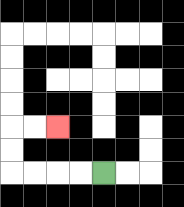{'start': '[4, 7]', 'end': '[2, 5]', 'path_directions': 'L,L,L,L,U,U,R,R', 'path_coordinates': '[[4, 7], [3, 7], [2, 7], [1, 7], [0, 7], [0, 6], [0, 5], [1, 5], [2, 5]]'}